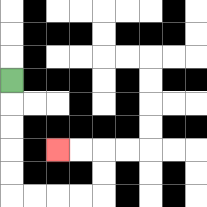{'start': '[0, 3]', 'end': '[2, 6]', 'path_directions': 'D,D,D,D,D,R,R,R,R,U,U,L,L', 'path_coordinates': '[[0, 3], [0, 4], [0, 5], [0, 6], [0, 7], [0, 8], [1, 8], [2, 8], [3, 8], [4, 8], [4, 7], [4, 6], [3, 6], [2, 6]]'}